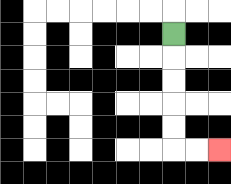{'start': '[7, 1]', 'end': '[9, 6]', 'path_directions': 'D,D,D,D,D,R,R', 'path_coordinates': '[[7, 1], [7, 2], [7, 3], [7, 4], [7, 5], [7, 6], [8, 6], [9, 6]]'}